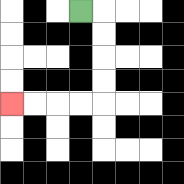{'start': '[3, 0]', 'end': '[0, 4]', 'path_directions': 'R,D,D,D,D,L,L,L,L', 'path_coordinates': '[[3, 0], [4, 0], [4, 1], [4, 2], [4, 3], [4, 4], [3, 4], [2, 4], [1, 4], [0, 4]]'}